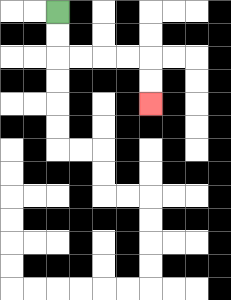{'start': '[2, 0]', 'end': '[6, 4]', 'path_directions': 'D,D,R,R,R,R,D,D', 'path_coordinates': '[[2, 0], [2, 1], [2, 2], [3, 2], [4, 2], [5, 2], [6, 2], [6, 3], [6, 4]]'}